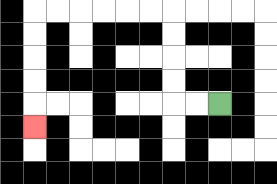{'start': '[9, 4]', 'end': '[1, 5]', 'path_directions': 'L,L,U,U,U,U,L,L,L,L,L,L,D,D,D,D,D', 'path_coordinates': '[[9, 4], [8, 4], [7, 4], [7, 3], [7, 2], [7, 1], [7, 0], [6, 0], [5, 0], [4, 0], [3, 0], [2, 0], [1, 0], [1, 1], [1, 2], [1, 3], [1, 4], [1, 5]]'}